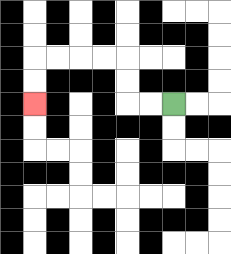{'start': '[7, 4]', 'end': '[1, 4]', 'path_directions': 'L,L,U,U,L,L,L,L,D,D', 'path_coordinates': '[[7, 4], [6, 4], [5, 4], [5, 3], [5, 2], [4, 2], [3, 2], [2, 2], [1, 2], [1, 3], [1, 4]]'}